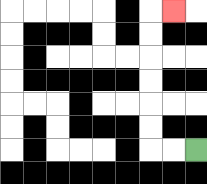{'start': '[8, 6]', 'end': '[7, 0]', 'path_directions': 'L,L,U,U,U,U,U,U,R', 'path_coordinates': '[[8, 6], [7, 6], [6, 6], [6, 5], [6, 4], [6, 3], [6, 2], [6, 1], [6, 0], [7, 0]]'}